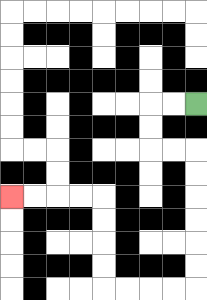{'start': '[8, 4]', 'end': '[0, 8]', 'path_directions': 'L,L,D,D,R,R,D,D,D,D,D,D,L,L,L,L,U,U,U,U,L,L,L,L', 'path_coordinates': '[[8, 4], [7, 4], [6, 4], [6, 5], [6, 6], [7, 6], [8, 6], [8, 7], [8, 8], [8, 9], [8, 10], [8, 11], [8, 12], [7, 12], [6, 12], [5, 12], [4, 12], [4, 11], [4, 10], [4, 9], [4, 8], [3, 8], [2, 8], [1, 8], [0, 8]]'}